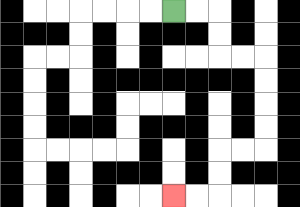{'start': '[7, 0]', 'end': '[7, 8]', 'path_directions': 'R,R,D,D,R,R,D,D,D,D,L,L,D,D,L,L', 'path_coordinates': '[[7, 0], [8, 0], [9, 0], [9, 1], [9, 2], [10, 2], [11, 2], [11, 3], [11, 4], [11, 5], [11, 6], [10, 6], [9, 6], [9, 7], [9, 8], [8, 8], [7, 8]]'}